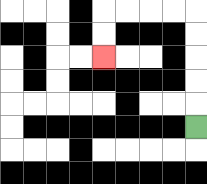{'start': '[8, 5]', 'end': '[4, 2]', 'path_directions': 'U,U,U,U,U,L,L,L,L,D,D', 'path_coordinates': '[[8, 5], [8, 4], [8, 3], [8, 2], [8, 1], [8, 0], [7, 0], [6, 0], [5, 0], [4, 0], [4, 1], [4, 2]]'}